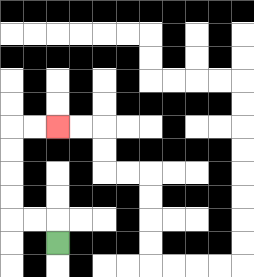{'start': '[2, 10]', 'end': '[2, 5]', 'path_directions': 'U,L,L,U,U,U,U,R,R', 'path_coordinates': '[[2, 10], [2, 9], [1, 9], [0, 9], [0, 8], [0, 7], [0, 6], [0, 5], [1, 5], [2, 5]]'}